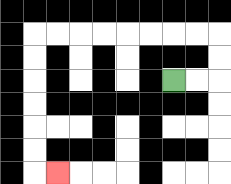{'start': '[7, 3]', 'end': '[2, 7]', 'path_directions': 'R,R,U,U,L,L,L,L,L,L,L,L,D,D,D,D,D,D,R', 'path_coordinates': '[[7, 3], [8, 3], [9, 3], [9, 2], [9, 1], [8, 1], [7, 1], [6, 1], [5, 1], [4, 1], [3, 1], [2, 1], [1, 1], [1, 2], [1, 3], [1, 4], [1, 5], [1, 6], [1, 7], [2, 7]]'}